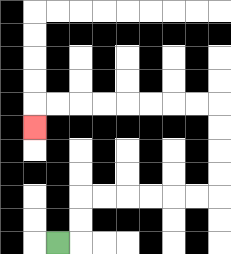{'start': '[2, 10]', 'end': '[1, 5]', 'path_directions': 'R,U,U,R,R,R,R,R,R,U,U,U,U,L,L,L,L,L,L,L,L,D', 'path_coordinates': '[[2, 10], [3, 10], [3, 9], [3, 8], [4, 8], [5, 8], [6, 8], [7, 8], [8, 8], [9, 8], [9, 7], [9, 6], [9, 5], [9, 4], [8, 4], [7, 4], [6, 4], [5, 4], [4, 4], [3, 4], [2, 4], [1, 4], [1, 5]]'}